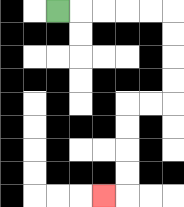{'start': '[2, 0]', 'end': '[4, 8]', 'path_directions': 'R,R,R,R,R,D,D,D,D,L,L,D,D,D,D,L', 'path_coordinates': '[[2, 0], [3, 0], [4, 0], [5, 0], [6, 0], [7, 0], [7, 1], [7, 2], [7, 3], [7, 4], [6, 4], [5, 4], [5, 5], [5, 6], [5, 7], [5, 8], [4, 8]]'}